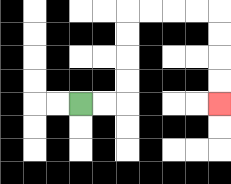{'start': '[3, 4]', 'end': '[9, 4]', 'path_directions': 'R,R,U,U,U,U,R,R,R,R,D,D,D,D', 'path_coordinates': '[[3, 4], [4, 4], [5, 4], [5, 3], [5, 2], [5, 1], [5, 0], [6, 0], [7, 0], [8, 0], [9, 0], [9, 1], [9, 2], [9, 3], [9, 4]]'}